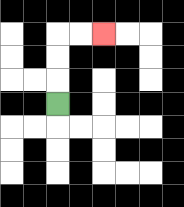{'start': '[2, 4]', 'end': '[4, 1]', 'path_directions': 'U,U,U,R,R', 'path_coordinates': '[[2, 4], [2, 3], [2, 2], [2, 1], [3, 1], [4, 1]]'}